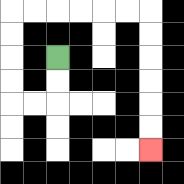{'start': '[2, 2]', 'end': '[6, 6]', 'path_directions': 'D,D,L,L,U,U,U,U,R,R,R,R,R,R,D,D,D,D,D,D', 'path_coordinates': '[[2, 2], [2, 3], [2, 4], [1, 4], [0, 4], [0, 3], [0, 2], [0, 1], [0, 0], [1, 0], [2, 0], [3, 0], [4, 0], [5, 0], [6, 0], [6, 1], [6, 2], [6, 3], [6, 4], [6, 5], [6, 6]]'}